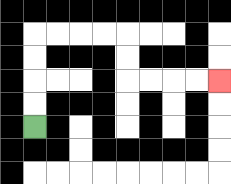{'start': '[1, 5]', 'end': '[9, 3]', 'path_directions': 'U,U,U,U,R,R,R,R,D,D,R,R,R,R', 'path_coordinates': '[[1, 5], [1, 4], [1, 3], [1, 2], [1, 1], [2, 1], [3, 1], [4, 1], [5, 1], [5, 2], [5, 3], [6, 3], [7, 3], [8, 3], [9, 3]]'}